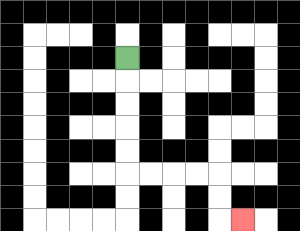{'start': '[5, 2]', 'end': '[10, 9]', 'path_directions': 'D,D,D,D,D,R,R,R,R,D,D,R', 'path_coordinates': '[[5, 2], [5, 3], [5, 4], [5, 5], [5, 6], [5, 7], [6, 7], [7, 7], [8, 7], [9, 7], [9, 8], [9, 9], [10, 9]]'}